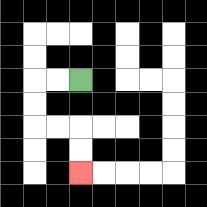{'start': '[3, 3]', 'end': '[3, 7]', 'path_directions': 'L,L,D,D,R,R,D,D', 'path_coordinates': '[[3, 3], [2, 3], [1, 3], [1, 4], [1, 5], [2, 5], [3, 5], [3, 6], [3, 7]]'}